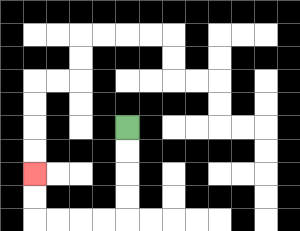{'start': '[5, 5]', 'end': '[1, 7]', 'path_directions': 'D,D,D,D,L,L,L,L,U,U', 'path_coordinates': '[[5, 5], [5, 6], [5, 7], [5, 8], [5, 9], [4, 9], [3, 9], [2, 9], [1, 9], [1, 8], [1, 7]]'}